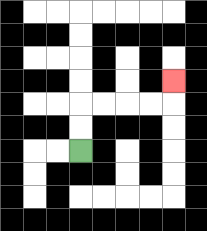{'start': '[3, 6]', 'end': '[7, 3]', 'path_directions': 'U,U,R,R,R,R,U', 'path_coordinates': '[[3, 6], [3, 5], [3, 4], [4, 4], [5, 4], [6, 4], [7, 4], [7, 3]]'}